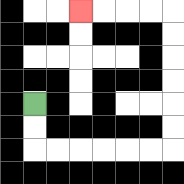{'start': '[1, 4]', 'end': '[3, 0]', 'path_directions': 'D,D,R,R,R,R,R,R,U,U,U,U,U,U,L,L,L,L', 'path_coordinates': '[[1, 4], [1, 5], [1, 6], [2, 6], [3, 6], [4, 6], [5, 6], [6, 6], [7, 6], [7, 5], [7, 4], [7, 3], [7, 2], [7, 1], [7, 0], [6, 0], [5, 0], [4, 0], [3, 0]]'}